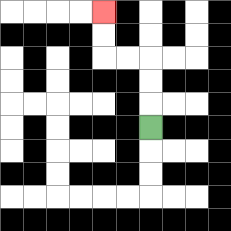{'start': '[6, 5]', 'end': '[4, 0]', 'path_directions': 'U,U,U,L,L,U,U', 'path_coordinates': '[[6, 5], [6, 4], [6, 3], [6, 2], [5, 2], [4, 2], [4, 1], [4, 0]]'}